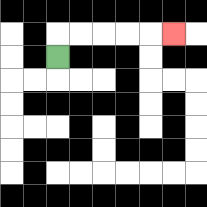{'start': '[2, 2]', 'end': '[7, 1]', 'path_directions': 'U,R,R,R,R,R', 'path_coordinates': '[[2, 2], [2, 1], [3, 1], [4, 1], [5, 1], [6, 1], [7, 1]]'}